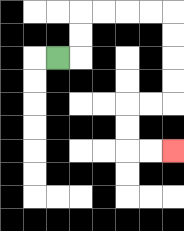{'start': '[2, 2]', 'end': '[7, 6]', 'path_directions': 'R,U,U,R,R,R,R,D,D,D,D,L,L,D,D,R,R', 'path_coordinates': '[[2, 2], [3, 2], [3, 1], [3, 0], [4, 0], [5, 0], [6, 0], [7, 0], [7, 1], [7, 2], [7, 3], [7, 4], [6, 4], [5, 4], [5, 5], [5, 6], [6, 6], [7, 6]]'}